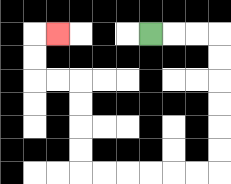{'start': '[6, 1]', 'end': '[2, 1]', 'path_directions': 'R,R,R,D,D,D,D,D,D,L,L,L,L,L,L,U,U,U,U,L,L,U,U,R', 'path_coordinates': '[[6, 1], [7, 1], [8, 1], [9, 1], [9, 2], [9, 3], [9, 4], [9, 5], [9, 6], [9, 7], [8, 7], [7, 7], [6, 7], [5, 7], [4, 7], [3, 7], [3, 6], [3, 5], [3, 4], [3, 3], [2, 3], [1, 3], [1, 2], [1, 1], [2, 1]]'}